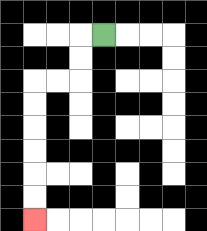{'start': '[4, 1]', 'end': '[1, 9]', 'path_directions': 'L,D,D,L,L,D,D,D,D,D,D', 'path_coordinates': '[[4, 1], [3, 1], [3, 2], [3, 3], [2, 3], [1, 3], [1, 4], [1, 5], [1, 6], [1, 7], [1, 8], [1, 9]]'}